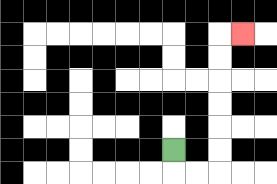{'start': '[7, 6]', 'end': '[10, 1]', 'path_directions': 'D,R,R,U,U,U,U,U,U,R', 'path_coordinates': '[[7, 6], [7, 7], [8, 7], [9, 7], [9, 6], [9, 5], [9, 4], [9, 3], [9, 2], [9, 1], [10, 1]]'}